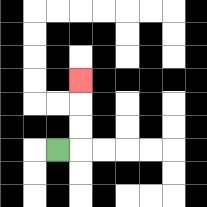{'start': '[2, 6]', 'end': '[3, 3]', 'path_directions': 'R,U,U,U', 'path_coordinates': '[[2, 6], [3, 6], [3, 5], [3, 4], [3, 3]]'}